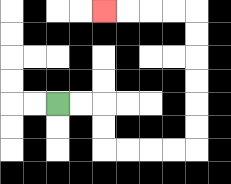{'start': '[2, 4]', 'end': '[4, 0]', 'path_directions': 'R,R,D,D,R,R,R,R,U,U,U,U,U,U,L,L,L,L', 'path_coordinates': '[[2, 4], [3, 4], [4, 4], [4, 5], [4, 6], [5, 6], [6, 6], [7, 6], [8, 6], [8, 5], [8, 4], [8, 3], [8, 2], [8, 1], [8, 0], [7, 0], [6, 0], [5, 0], [4, 0]]'}